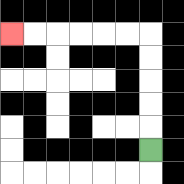{'start': '[6, 6]', 'end': '[0, 1]', 'path_directions': 'U,U,U,U,U,L,L,L,L,L,L', 'path_coordinates': '[[6, 6], [6, 5], [6, 4], [6, 3], [6, 2], [6, 1], [5, 1], [4, 1], [3, 1], [2, 1], [1, 1], [0, 1]]'}